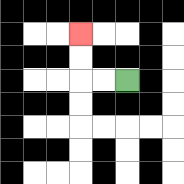{'start': '[5, 3]', 'end': '[3, 1]', 'path_directions': 'L,L,U,U', 'path_coordinates': '[[5, 3], [4, 3], [3, 3], [3, 2], [3, 1]]'}